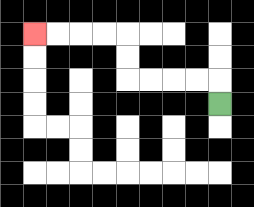{'start': '[9, 4]', 'end': '[1, 1]', 'path_directions': 'U,L,L,L,L,U,U,L,L,L,L', 'path_coordinates': '[[9, 4], [9, 3], [8, 3], [7, 3], [6, 3], [5, 3], [5, 2], [5, 1], [4, 1], [3, 1], [2, 1], [1, 1]]'}